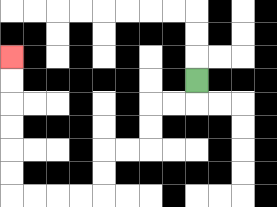{'start': '[8, 3]', 'end': '[0, 2]', 'path_directions': 'D,L,L,D,D,L,L,D,D,L,L,L,L,U,U,U,U,U,U', 'path_coordinates': '[[8, 3], [8, 4], [7, 4], [6, 4], [6, 5], [6, 6], [5, 6], [4, 6], [4, 7], [4, 8], [3, 8], [2, 8], [1, 8], [0, 8], [0, 7], [0, 6], [0, 5], [0, 4], [0, 3], [0, 2]]'}